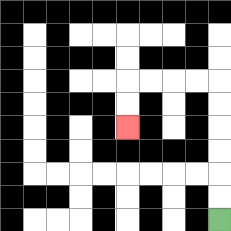{'start': '[9, 9]', 'end': '[5, 5]', 'path_directions': 'U,U,U,U,U,U,L,L,L,L,D,D', 'path_coordinates': '[[9, 9], [9, 8], [9, 7], [9, 6], [9, 5], [9, 4], [9, 3], [8, 3], [7, 3], [6, 3], [5, 3], [5, 4], [5, 5]]'}